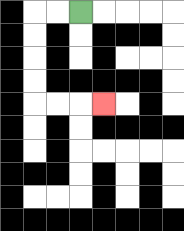{'start': '[3, 0]', 'end': '[4, 4]', 'path_directions': 'L,L,D,D,D,D,R,R,R', 'path_coordinates': '[[3, 0], [2, 0], [1, 0], [1, 1], [1, 2], [1, 3], [1, 4], [2, 4], [3, 4], [4, 4]]'}